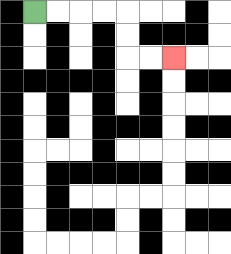{'start': '[1, 0]', 'end': '[7, 2]', 'path_directions': 'R,R,R,R,D,D,R,R', 'path_coordinates': '[[1, 0], [2, 0], [3, 0], [4, 0], [5, 0], [5, 1], [5, 2], [6, 2], [7, 2]]'}